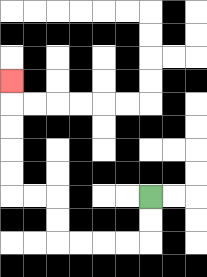{'start': '[6, 8]', 'end': '[0, 3]', 'path_directions': 'D,D,L,L,L,L,U,U,L,L,U,U,U,U,U', 'path_coordinates': '[[6, 8], [6, 9], [6, 10], [5, 10], [4, 10], [3, 10], [2, 10], [2, 9], [2, 8], [1, 8], [0, 8], [0, 7], [0, 6], [0, 5], [0, 4], [0, 3]]'}